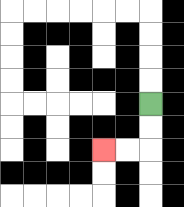{'start': '[6, 4]', 'end': '[4, 6]', 'path_directions': 'D,D,L,L', 'path_coordinates': '[[6, 4], [6, 5], [6, 6], [5, 6], [4, 6]]'}